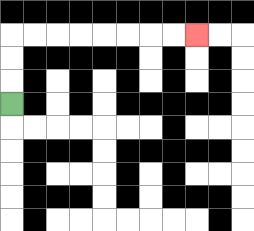{'start': '[0, 4]', 'end': '[8, 1]', 'path_directions': 'U,U,U,R,R,R,R,R,R,R,R', 'path_coordinates': '[[0, 4], [0, 3], [0, 2], [0, 1], [1, 1], [2, 1], [3, 1], [4, 1], [5, 1], [6, 1], [7, 1], [8, 1]]'}